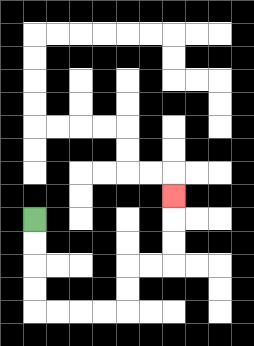{'start': '[1, 9]', 'end': '[7, 8]', 'path_directions': 'D,D,D,D,R,R,R,R,U,U,R,R,U,U,U', 'path_coordinates': '[[1, 9], [1, 10], [1, 11], [1, 12], [1, 13], [2, 13], [3, 13], [4, 13], [5, 13], [5, 12], [5, 11], [6, 11], [7, 11], [7, 10], [7, 9], [7, 8]]'}